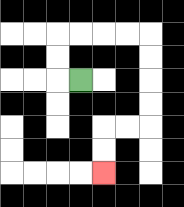{'start': '[3, 3]', 'end': '[4, 7]', 'path_directions': 'L,U,U,R,R,R,R,D,D,D,D,L,L,D,D', 'path_coordinates': '[[3, 3], [2, 3], [2, 2], [2, 1], [3, 1], [4, 1], [5, 1], [6, 1], [6, 2], [6, 3], [6, 4], [6, 5], [5, 5], [4, 5], [4, 6], [4, 7]]'}